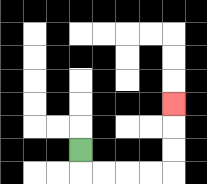{'start': '[3, 6]', 'end': '[7, 4]', 'path_directions': 'D,R,R,R,R,U,U,U', 'path_coordinates': '[[3, 6], [3, 7], [4, 7], [5, 7], [6, 7], [7, 7], [7, 6], [7, 5], [7, 4]]'}